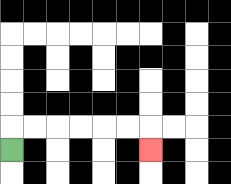{'start': '[0, 6]', 'end': '[6, 6]', 'path_directions': 'U,R,R,R,R,R,R,D', 'path_coordinates': '[[0, 6], [0, 5], [1, 5], [2, 5], [3, 5], [4, 5], [5, 5], [6, 5], [6, 6]]'}